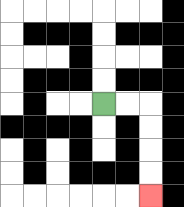{'start': '[4, 4]', 'end': '[6, 8]', 'path_directions': 'R,R,D,D,D,D', 'path_coordinates': '[[4, 4], [5, 4], [6, 4], [6, 5], [6, 6], [6, 7], [6, 8]]'}